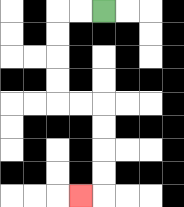{'start': '[4, 0]', 'end': '[3, 8]', 'path_directions': 'L,L,D,D,D,D,R,R,D,D,D,D,L', 'path_coordinates': '[[4, 0], [3, 0], [2, 0], [2, 1], [2, 2], [2, 3], [2, 4], [3, 4], [4, 4], [4, 5], [4, 6], [4, 7], [4, 8], [3, 8]]'}